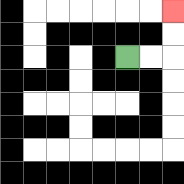{'start': '[5, 2]', 'end': '[7, 0]', 'path_directions': 'R,R,U,U', 'path_coordinates': '[[5, 2], [6, 2], [7, 2], [7, 1], [7, 0]]'}